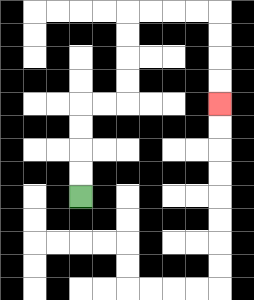{'start': '[3, 8]', 'end': '[9, 4]', 'path_directions': 'U,U,U,U,R,R,U,U,U,U,R,R,R,R,D,D,D,D', 'path_coordinates': '[[3, 8], [3, 7], [3, 6], [3, 5], [3, 4], [4, 4], [5, 4], [5, 3], [5, 2], [5, 1], [5, 0], [6, 0], [7, 0], [8, 0], [9, 0], [9, 1], [9, 2], [9, 3], [9, 4]]'}